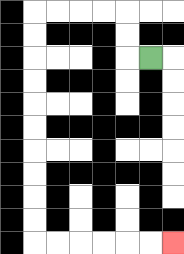{'start': '[6, 2]', 'end': '[7, 10]', 'path_directions': 'L,U,U,L,L,L,L,D,D,D,D,D,D,D,D,D,D,R,R,R,R,R,R', 'path_coordinates': '[[6, 2], [5, 2], [5, 1], [5, 0], [4, 0], [3, 0], [2, 0], [1, 0], [1, 1], [1, 2], [1, 3], [1, 4], [1, 5], [1, 6], [1, 7], [1, 8], [1, 9], [1, 10], [2, 10], [3, 10], [4, 10], [5, 10], [6, 10], [7, 10]]'}